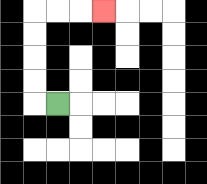{'start': '[2, 4]', 'end': '[4, 0]', 'path_directions': 'L,U,U,U,U,R,R,R', 'path_coordinates': '[[2, 4], [1, 4], [1, 3], [1, 2], [1, 1], [1, 0], [2, 0], [3, 0], [4, 0]]'}